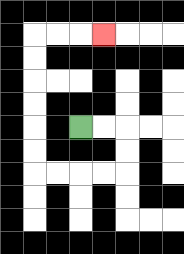{'start': '[3, 5]', 'end': '[4, 1]', 'path_directions': 'R,R,D,D,L,L,L,L,U,U,U,U,U,U,R,R,R', 'path_coordinates': '[[3, 5], [4, 5], [5, 5], [5, 6], [5, 7], [4, 7], [3, 7], [2, 7], [1, 7], [1, 6], [1, 5], [1, 4], [1, 3], [1, 2], [1, 1], [2, 1], [3, 1], [4, 1]]'}